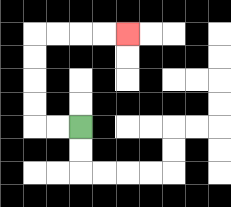{'start': '[3, 5]', 'end': '[5, 1]', 'path_directions': 'L,L,U,U,U,U,R,R,R,R', 'path_coordinates': '[[3, 5], [2, 5], [1, 5], [1, 4], [1, 3], [1, 2], [1, 1], [2, 1], [3, 1], [4, 1], [5, 1]]'}